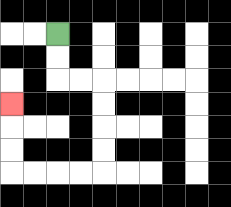{'start': '[2, 1]', 'end': '[0, 4]', 'path_directions': 'D,D,R,R,D,D,D,D,L,L,L,L,U,U,U', 'path_coordinates': '[[2, 1], [2, 2], [2, 3], [3, 3], [4, 3], [4, 4], [4, 5], [4, 6], [4, 7], [3, 7], [2, 7], [1, 7], [0, 7], [0, 6], [0, 5], [0, 4]]'}